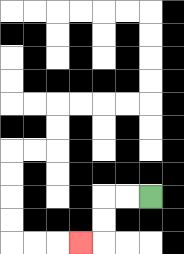{'start': '[6, 8]', 'end': '[3, 10]', 'path_directions': 'L,L,D,D,L', 'path_coordinates': '[[6, 8], [5, 8], [4, 8], [4, 9], [4, 10], [3, 10]]'}